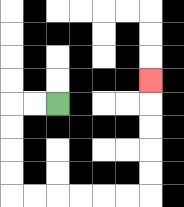{'start': '[2, 4]', 'end': '[6, 3]', 'path_directions': 'L,L,D,D,D,D,R,R,R,R,R,R,U,U,U,U,U', 'path_coordinates': '[[2, 4], [1, 4], [0, 4], [0, 5], [0, 6], [0, 7], [0, 8], [1, 8], [2, 8], [3, 8], [4, 8], [5, 8], [6, 8], [6, 7], [6, 6], [6, 5], [6, 4], [6, 3]]'}